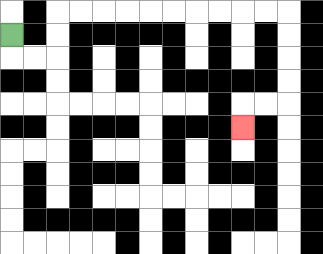{'start': '[0, 1]', 'end': '[10, 5]', 'path_directions': 'D,R,R,U,U,R,R,R,R,R,R,R,R,R,R,D,D,D,D,L,L,D', 'path_coordinates': '[[0, 1], [0, 2], [1, 2], [2, 2], [2, 1], [2, 0], [3, 0], [4, 0], [5, 0], [6, 0], [7, 0], [8, 0], [9, 0], [10, 0], [11, 0], [12, 0], [12, 1], [12, 2], [12, 3], [12, 4], [11, 4], [10, 4], [10, 5]]'}